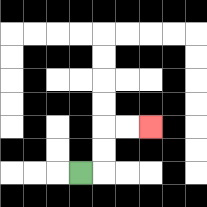{'start': '[3, 7]', 'end': '[6, 5]', 'path_directions': 'R,U,U,R,R', 'path_coordinates': '[[3, 7], [4, 7], [4, 6], [4, 5], [5, 5], [6, 5]]'}